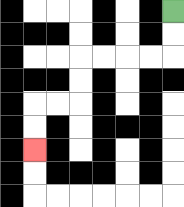{'start': '[7, 0]', 'end': '[1, 6]', 'path_directions': 'D,D,L,L,L,L,D,D,L,L,D,D', 'path_coordinates': '[[7, 0], [7, 1], [7, 2], [6, 2], [5, 2], [4, 2], [3, 2], [3, 3], [3, 4], [2, 4], [1, 4], [1, 5], [1, 6]]'}